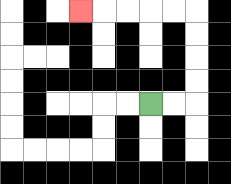{'start': '[6, 4]', 'end': '[3, 0]', 'path_directions': 'R,R,U,U,U,U,L,L,L,L,L', 'path_coordinates': '[[6, 4], [7, 4], [8, 4], [8, 3], [8, 2], [8, 1], [8, 0], [7, 0], [6, 0], [5, 0], [4, 0], [3, 0]]'}